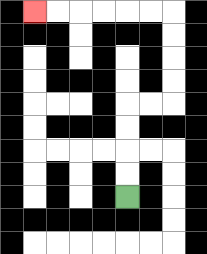{'start': '[5, 8]', 'end': '[1, 0]', 'path_directions': 'U,U,U,U,R,R,U,U,U,U,L,L,L,L,L,L', 'path_coordinates': '[[5, 8], [5, 7], [5, 6], [5, 5], [5, 4], [6, 4], [7, 4], [7, 3], [7, 2], [7, 1], [7, 0], [6, 0], [5, 0], [4, 0], [3, 0], [2, 0], [1, 0]]'}